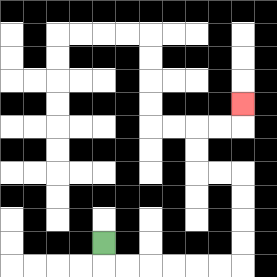{'start': '[4, 10]', 'end': '[10, 4]', 'path_directions': 'D,R,R,R,R,R,R,U,U,U,U,L,L,U,U,R,R,U', 'path_coordinates': '[[4, 10], [4, 11], [5, 11], [6, 11], [7, 11], [8, 11], [9, 11], [10, 11], [10, 10], [10, 9], [10, 8], [10, 7], [9, 7], [8, 7], [8, 6], [8, 5], [9, 5], [10, 5], [10, 4]]'}